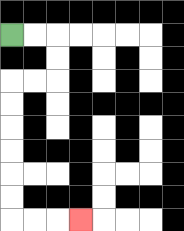{'start': '[0, 1]', 'end': '[3, 9]', 'path_directions': 'R,R,D,D,L,L,D,D,D,D,D,D,R,R,R', 'path_coordinates': '[[0, 1], [1, 1], [2, 1], [2, 2], [2, 3], [1, 3], [0, 3], [0, 4], [0, 5], [0, 6], [0, 7], [0, 8], [0, 9], [1, 9], [2, 9], [3, 9]]'}